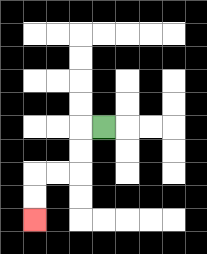{'start': '[4, 5]', 'end': '[1, 9]', 'path_directions': 'L,D,D,L,L,D,D', 'path_coordinates': '[[4, 5], [3, 5], [3, 6], [3, 7], [2, 7], [1, 7], [1, 8], [1, 9]]'}